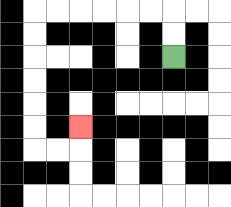{'start': '[7, 2]', 'end': '[3, 5]', 'path_directions': 'U,U,L,L,L,L,L,L,D,D,D,D,D,D,R,R,U', 'path_coordinates': '[[7, 2], [7, 1], [7, 0], [6, 0], [5, 0], [4, 0], [3, 0], [2, 0], [1, 0], [1, 1], [1, 2], [1, 3], [1, 4], [1, 5], [1, 6], [2, 6], [3, 6], [3, 5]]'}